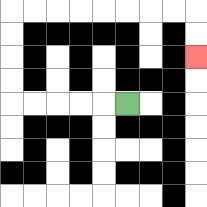{'start': '[5, 4]', 'end': '[8, 2]', 'path_directions': 'L,L,L,L,L,U,U,U,U,R,R,R,R,R,R,R,R,D,D', 'path_coordinates': '[[5, 4], [4, 4], [3, 4], [2, 4], [1, 4], [0, 4], [0, 3], [0, 2], [0, 1], [0, 0], [1, 0], [2, 0], [3, 0], [4, 0], [5, 0], [6, 0], [7, 0], [8, 0], [8, 1], [8, 2]]'}